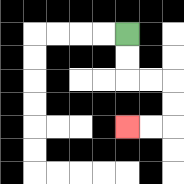{'start': '[5, 1]', 'end': '[5, 5]', 'path_directions': 'D,D,R,R,D,D,L,L', 'path_coordinates': '[[5, 1], [5, 2], [5, 3], [6, 3], [7, 3], [7, 4], [7, 5], [6, 5], [5, 5]]'}